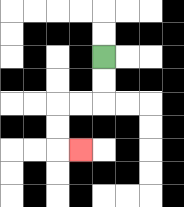{'start': '[4, 2]', 'end': '[3, 6]', 'path_directions': 'D,D,L,L,D,D,R', 'path_coordinates': '[[4, 2], [4, 3], [4, 4], [3, 4], [2, 4], [2, 5], [2, 6], [3, 6]]'}